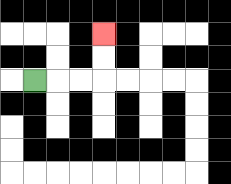{'start': '[1, 3]', 'end': '[4, 1]', 'path_directions': 'R,R,R,U,U', 'path_coordinates': '[[1, 3], [2, 3], [3, 3], [4, 3], [4, 2], [4, 1]]'}